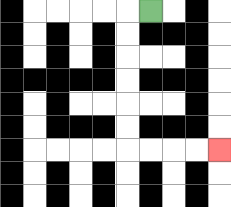{'start': '[6, 0]', 'end': '[9, 6]', 'path_directions': 'L,D,D,D,D,D,D,R,R,R,R', 'path_coordinates': '[[6, 0], [5, 0], [5, 1], [5, 2], [5, 3], [5, 4], [5, 5], [5, 6], [6, 6], [7, 6], [8, 6], [9, 6]]'}